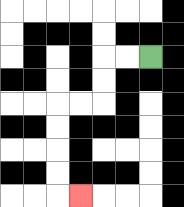{'start': '[6, 2]', 'end': '[3, 8]', 'path_directions': 'L,L,D,D,L,L,D,D,D,D,R', 'path_coordinates': '[[6, 2], [5, 2], [4, 2], [4, 3], [4, 4], [3, 4], [2, 4], [2, 5], [2, 6], [2, 7], [2, 8], [3, 8]]'}